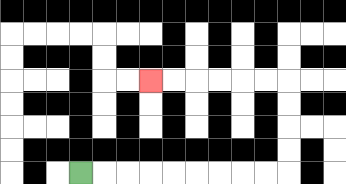{'start': '[3, 7]', 'end': '[6, 3]', 'path_directions': 'R,R,R,R,R,R,R,R,R,U,U,U,U,L,L,L,L,L,L', 'path_coordinates': '[[3, 7], [4, 7], [5, 7], [6, 7], [7, 7], [8, 7], [9, 7], [10, 7], [11, 7], [12, 7], [12, 6], [12, 5], [12, 4], [12, 3], [11, 3], [10, 3], [9, 3], [8, 3], [7, 3], [6, 3]]'}